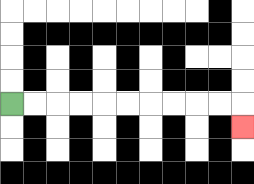{'start': '[0, 4]', 'end': '[10, 5]', 'path_directions': 'R,R,R,R,R,R,R,R,R,R,D', 'path_coordinates': '[[0, 4], [1, 4], [2, 4], [3, 4], [4, 4], [5, 4], [6, 4], [7, 4], [8, 4], [9, 4], [10, 4], [10, 5]]'}